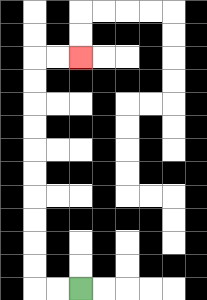{'start': '[3, 12]', 'end': '[3, 2]', 'path_directions': 'L,L,U,U,U,U,U,U,U,U,U,U,R,R', 'path_coordinates': '[[3, 12], [2, 12], [1, 12], [1, 11], [1, 10], [1, 9], [1, 8], [1, 7], [1, 6], [1, 5], [1, 4], [1, 3], [1, 2], [2, 2], [3, 2]]'}